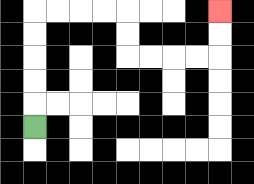{'start': '[1, 5]', 'end': '[9, 0]', 'path_directions': 'U,U,U,U,U,R,R,R,R,D,D,R,R,R,R,U,U', 'path_coordinates': '[[1, 5], [1, 4], [1, 3], [1, 2], [1, 1], [1, 0], [2, 0], [3, 0], [4, 0], [5, 0], [5, 1], [5, 2], [6, 2], [7, 2], [8, 2], [9, 2], [9, 1], [9, 0]]'}